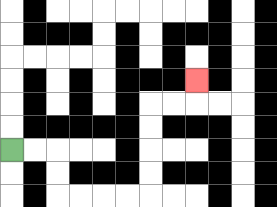{'start': '[0, 6]', 'end': '[8, 3]', 'path_directions': 'R,R,D,D,R,R,R,R,U,U,U,U,R,R,U', 'path_coordinates': '[[0, 6], [1, 6], [2, 6], [2, 7], [2, 8], [3, 8], [4, 8], [5, 8], [6, 8], [6, 7], [6, 6], [6, 5], [6, 4], [7, 4], [8, 4], [8, 3]]'}